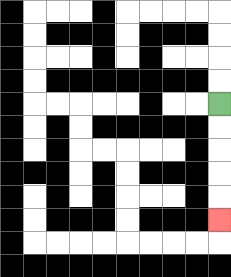{'start': '[9, 4]', 'end': '[9, 9]', 'path_directions': 'D,D,D,D,D', 'path_coordinates': '[[9, 4], [9, 5], [9, 6], [9, 7], [9, 8], [9, 9]]'}